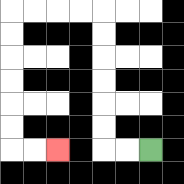{'start': '[6, 6]', 'end': '[2, 6]', 'path_directions': 'L,L,U,U,U,U,U,U,L,L,L,L,D,D,D,D,D,D,R,R', 'path_coordinates': '[[6, 6], [5, 6], [4, 6], [4, 5], [4, 4], [4, 3], [4, 2], [4, 1], [4, 0], [3, 0], [2, 0], [1, 0], [0, 0], [0, 1], [0, 2], [0, 3], [0, 4], [0, 5], [0, 6], [1, 6], [2, 6]]'}